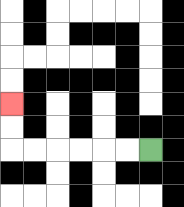{'start': '[6, 6]', 'end': '[0, 4]', 'path_directions': 'L,L,L,L,L,L,U,U', 'path_coordinates': '[[6, 6], [5, 6], [4, 6], [3, 6], [2, 6], [1, 6], [0, 6], [0, 5], [0, 4]]'}